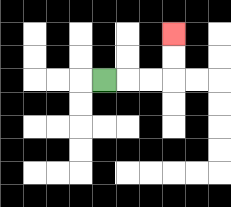{'start': '[4, 3]', 'end': '[7, 1]', 'path_directions': 'R,R,R,U,U', 'path_coordinates': '[[4, 3], [5, 3], [6, 3], [7, 3], [7, 2], [7, 1]]'}